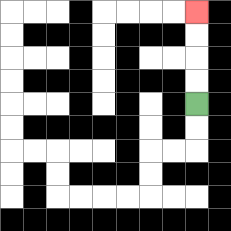{'start': '[8, 4]', 'end': '[8, 0]', 'path_directions': 'U,U,U,U', 'path_coordinates': '[[8, 4], [8, 3], [8, 2], [8, 1], [8, 0]]'}